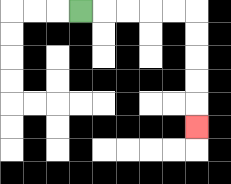{'start': '[3, 0]', 'end': '[8, 5]', 'path_directions': 'R,R,R,R,R,D,D,D,D,D', 'path_coordinates': '[[3, 0], [4, 0], [5, 0], [6, 0], [7, 0], [8, 0], [8, 1], [8, 2], [8, 3], [8, 4], [8, 5]]'}